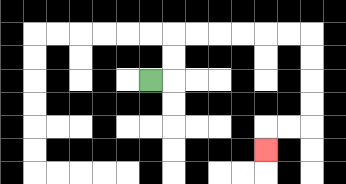{'start': '[6, 3]', 'end': '[11, 6]', 'path_directions': 'R,U,U,R,R,R,R,R,R,D,D,D,D,L,L,D', 'path_coordinates': '[[6, 3], [7, 3], [7, 2], [7, 1], [8, 1], [9, 1], [10, 1], [11, 1], [12, 1], [13, 1], [13, 2], [13, 3], [13, 4], [13, 5], [12, 5], [11, 5], [11, 6]]'}